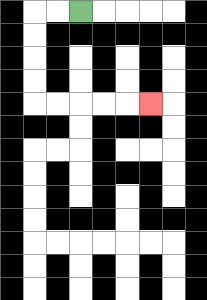{'start': '[3, 0]', 'end': '[6, 4]', 'path_directions': 'L,L,D,D,D,D,R,R,R,R,R', 'path_coordinates': '[[3, 0], [2, 0], [1, 0], [1, 1], [1, 2], [1, 3], [1, 4], [2, 4], [3, 4], [4, 4], [5, 4], [6, 4]]'}